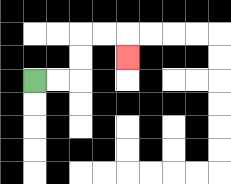{'start': '[1, 3]', 'end': '[5, 2]', 'path_directions': 'R,R,U,U,R,R,D', 'path_coordinates': '[[1, 3], [2, 3], [3, 3], [3, 2], [3, 1], [4, 1], [5, 1], [5, 2]]'}